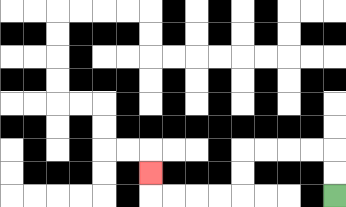{'start': '[14, 8]', 'end': '[6, 7]', 'path_directions': 'U,U,L,L,L,L,D,D,L,L,L,L,U', 'path_coordinates': '[[14, 8], [14, 7], [14, 6], [13, 6], [12, 6], [11, 6], [10, 6], [10, 7], [10, 8], [9, 8], [8, 8], [7, 8], [6, 8], [6, 7]]'}